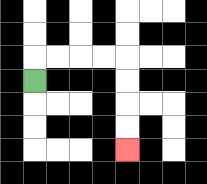{'start': '[1, 3]', 'end': '[5, 6]', 'path_directions': 'U,R,R,R,R,D,D,D,D', 'path_coordinates': '[[1, 3], [1, 2], [2, 2], [3, 2], [4, 2], [5, 2], [5, 3], [5, 4], [5, 5], [5, 6]]'}